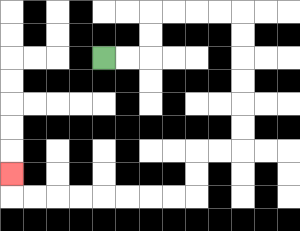{'start': '[4, 2]', 'end': '[0, 7]', 'path_directions': 'R,R,U,U,R,R,R,R,D,D,D,D,D,D,L,L,D,D,L,L,L,L,L,L,L,L,U', 'path_coordinates': '[[4, 2], [5, 2], [6, 2], [6, 1], [6, 0], [7, 0], [8, 0], [9, 0], [10, 0], [10, 1], [10, 2], [10, 3], [10, 4], [10, 5], [10, 6], [9, 6], [8, 6], [8, 7], [8, 8], [7, 8], [6, 8], [5, 8], [4, 8], [3, 8], [2, 8], [1, 8], [0, 8], [0, 7]]'}